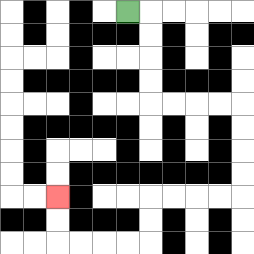{'start': '[5, 0]', 'end': '[2, 8]', 'path_directions': 'R,D,D,D,D,R,R,R,R,D,D,D,D,L,L,L,L,D,D,L,L,L,L,U,U', 'path_coordinates': '[[5, 0], [6, 0], [6, 1], [6, 2], [6, 3], [6, 4], [7, 4], [8, 4], [9, 4], [10, 4], [10, 5], [10, 6], [10, 7], [10, 8], [9, 8], [8, 8], [7, 8], [6, 8], [6, 9], [6, 10], [5, 10], [4, 10], [3, 10], [2, 10], [2, 9], [2, 8]]'}